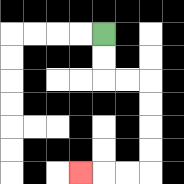{'start': '[4, 1]', 'end': '[3, 7]', 'path_directions': 'D,D,R,R,D,D,D,D,L,L,L', 'path_coordinates': '[[4, 1], [4, 2], [4, 3], [5, 3], [6, 3], [6, 4], [6, 5], [6, 6], [6, 7], [5, 7], [4, 7], [3, 7]]'}